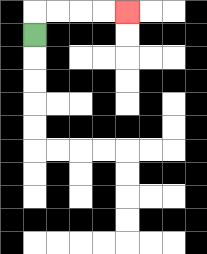{'start': '[1, 1]', 'end': '[5, 0]', 'path_directions': 'U,R,R,R,R', 'path_coordinates': '[[1, 1], [1, 0], [2, 0], [3, 0], [4, 0], [5, 0]]'}